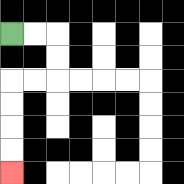{'start': '[0, 1]', 'end': '[0, 7]', 'path_directions': 'R,R,D,D,L,L,D,D,D,D', 'path_coordinates': '[[0, 1], [1, 1], [2, 1], [2, 2], [2, 3], [1, 3], [0, 3], [0, 4], [0, 5], [0, 6], [0, 7]]'}